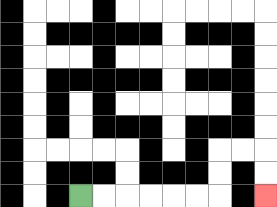{'start': '[3, 8]', 'end': '[11, 8]', 'path_directions': 'R,R,R,R,R,R,U,U,R,R,D,D', 'path_coordinates': '[[3, 8], [4, 8], [5, 8], [6, 8], [7, 8], [8, 8], [9, 8], [9, 7], [9, 6], [10, 6], [11, 6], [11, 7], [11, 8]]'}